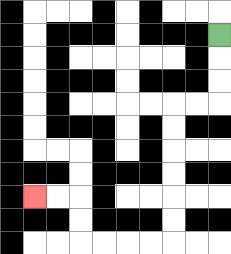{'start': '[9, 1]', 'end': '[1, 8]', 'path_directions': 'D,D,D,L,L,D,D,D,D,D,D,L,L,L,L,U,U,L,L', 'path_coordinates': '[[9, 1], [9, 2], [9, 3], [9, 4], [8, 4], [7, 4], [7, 5], [7, 6], [7, 7], [7, 8], [7, 9], [7, 10], [6, 10], [5, 10], [4, 10], [3, 10], [3, 9], [3, 8], [2, 8], [1, 8]]'}